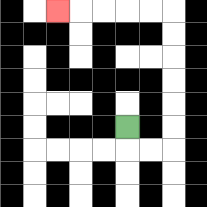{'start': '[5, 5]', 'end': '[2, 0]', 'path_directions': 'D,R,R,U,U,U,U,U,U,L,L,L,L,L', 'path_coordinates': '[[5, 5], [5, 6], [6, 6], [7, 6], [7, 5], [7, 4], [7, 3], [7, 2], [7, 1], [7, 0], [6, 0], [5, 0], [4, 0], [3, 0], [2, 0]]'}